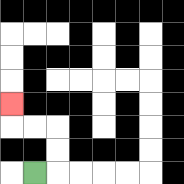{'start': '[1, 7]', 'end': '[0, 4]', 'path_directions': 'R,U,U,L,L,U', 'path_coordinates': '[[1, 7], [2, 7], [2, 6], [2, 5], [1, 5], [0, 5], [0, 4]]'}